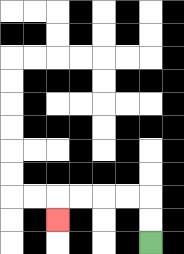{'start': '[6, 10]', 'end': '[2, 9]', 'path_directions': 'U,U,L,L,L,L,D', 'path_coordinates': '[[6, 10], [6, 9], [6, 8], [5, 8], [4, 8], [3, 8], [2, 8], [2, 9]]'}